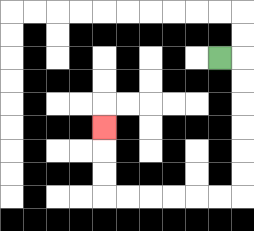{'start': '[9, 2]', 'end': '[4, 5]', 'path_directions': 'R,D,D,D,D,D,D,L,L,L,L,L,L,U,U,U', 'path_coordinates': '[[9, 2], [10, 2], [10, 3], [10, 4], [10, 5], [10, 6], [10, 7], [10, 8], [9, 8], [8, 8], [7, 8], [6, 8], [5, 8], [4, 8], [4, 7], [4, 6], [4, 5]]'}